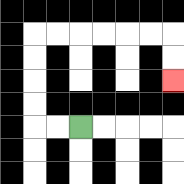{'start': '[3, 5]', 'end': '[7, 3]', 'path_directions': 'L,L,U,U,U,U,R,R,R,R,R,R,D,D', 'path_coordinates': '[[3, 5], [2, 5], [1, 5], [1, 4], [1, 3], [1, 2], [1, 1], [2, 1], [3, 1], [4, 1], [5, 1], [6, 1], [7, 1], [7, 2], [7, 3]]'}